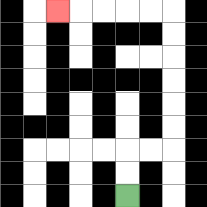{'start': '[5, 8]', 'end': '[2, 0]', 'path_directions': 'U,U,R,R,U,U,U,U,U,U,L,L,L,L,L', 'path_coordinates': '[[5, 8], [5, 7], [5, 6], [6, 6], [7, 6], [7, 5], [7, 4], [7, 3], [7, 2], [7, 1], [7, 0], [6, 0], [5, 0], [4, 0], [3, 0], [2, 0]]'}